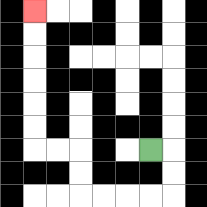{'start': '[6, 6]', 'end': '[1, 0]', 'path_directions': 'R,D,D,L,L,L,L,U,U,L,L,U,U,U,U,U,U', 'path_coordinates': '[[6, 6], [7, 6], [7, 7], [7, 8], [6, 8], [5, 8], [4, 8], [3, 8], [3, 7], [3, 6], [2, 6], [1, 6], [1, 5], [1, 4], [1, 3], [1, 2], [1, 1], [1, 0]]'}